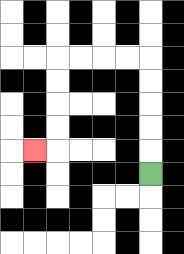{'start': '[6, 7]', 'end': '[1, 6]', 'path_directions': 'U,U,U,U,U,L,L,L,L,D,D,D,D,L', 'path_coordinates': '[[6, 7], [6, 6], [6, 5], [6, 4], [6, 3], [6, 2], [5, 2], [4, 2], [3, 2], [2, 2], [2, 3], [2, 4], [2, 5], [2, 6], [1, 6]]'}